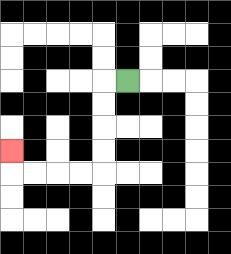{'start': '[5, 3]', 'end': '[0, 6]', 'path_directions': 'L,D,D,D,D,L,L,L,L,U', 'path_coordinates': '[[5, 3], [4, 3], [4, 4], [4, 5], [4, 6], [4, 7], [3, 7], [2, 7], [1, 7], [0, 7], [0, 6]]'}